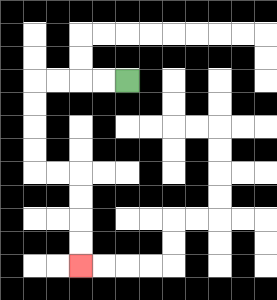{'start': '[5, 3]', 'end': '[3, 11]', 'path_directions': 'L,L,L,L,D,D,D,D,R,R,D,D,D,D', 'path_coordinates': '[[5, 3], [4, 3], [3, 3], [2, 3], [1, 3], [1, 4], [1, 5], [1, 6], [1, 7], [2, 7], [3, 7], [3, 8], [3, 9], [3, 10], [3, 11]]'}